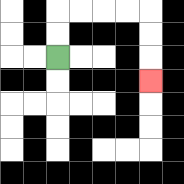{'start': '[2, 2]', 'end': '[6, 3]', 'path_directions': 'U,U,R,R,R,R,D,D,D', 'path_coordinates': '[[2, 2], [2, 1], [2, 0], [3, 0], [4, 0], [5, 0], [6, 0], [6, 1], [6, 2], [6, 3]]'}